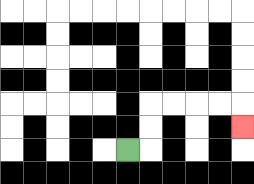{'start': '[5, 6]', 'end': '[10, 5]', 'path_directions': 'R,U,U,R,R,R,R,D', 'path_coordinates': '[[5, 6], [6, 6], [6, 5], [6, 4], [7, 4], [8, 4], [9, 4], [10, 4], [10, 5]]'}